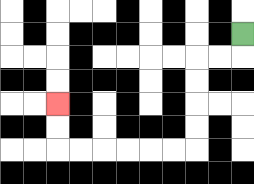{'start': '[10, 1]', 'end': '[2, 4]', 'path_directions': 'D,L,L,D,D,D,D,L,L,L,L,L,L,U,U', 'path_coordinates': '[[10, 1], [10, 2], [9, 2], [8, 2], [8, 3], [8, 4], [8, 5], [8, 6], [7, 6], [6, 6], [5, 6], [4, 6], [3, 6], [2, 6], [2, 5], [2, 4]]'}